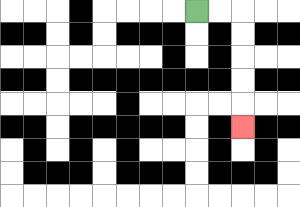{'start': '[8, 0]', 'end': '[10, 5]', 'path_directions': 'R,R,D,D,D,D,D', 'path_coordinates': '[[8, 0], [9, 0], [10, 0], [10, 1], [10, 2], [10, 3], [10, 4], [10, 5]]'}